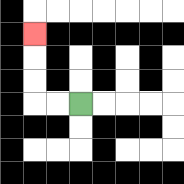{'start': '[3, 4]', 'end': '[1, 1]', 'path_directions': 'L,L,U,U,U', 'path_coordinates': '[[3, 4], [2, 4], [1, 4], [1, 3], [1, 2], [1, 1]]'}